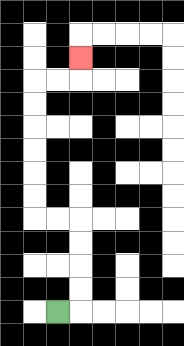{'start': '[2, 13]', 'end': '[3, 2]', 'path_directions': 'R,U,U,U,U,L,L,U,U,U,U,U,U,R,R,U', 'path_coordinates': '[[2, 13], [3, 13], [3, 12], [3, 11], [3, 10], [3, 9], [2, 9], [1, 9], [1, 8], [1, 7], [1, 6], [1, 5], [1, 4], [1, 3], [2, 3], [3, 3], [3, 2]]'}